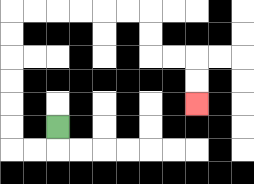{'start': '[2, 5]', 'end': '[8, 4]', 'path_directions': 'D,L,L,U,U,U,U,U,U,R,R,R,R,R,R,D,D,R,R,D,D', 'path_coordinates': '[[2, 5], [2, 6], [1, 6], [0, 6], [0, 5], [0, 4], [0, 3], [0, 2], [0, 1], [0, 0], [1, 0], [2, 0], [3, 0], [4, 0], [5, 0], [6, 0], [6, 1], [6, 2], [7, 2], [8, 2], [8, 3], [8, 4]]'}